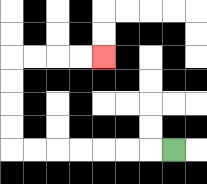{'start': '[7, 6]', 'end': '[4, 2]', 'path_directions': 'L,L,L,L,L,L,L,U,U,U,U,R,R,R,R', 'path_coordinates': '[[7, 6], [6, 6], [5, 6], [4, 6], [3, 6], [2, 6], [1, 6], [0, 6], [0, 5], [0, 4], [0, 3], [0, 2], [1, 2], [2, 2], [3, 2], [4, 2]]'}